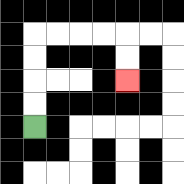{'start': '[1, 5]', 'end': '[5, 3]', 'path_directions': 'U,U,U,U,R,R,R,R,D,D', 'path_coordinates': '[[1, 5], [1, 4], [1, 3], [1, 2], [1, 1], [2, 1], [3, 1], [4, 1], [5, 1], [5, 2], [5, 3]]'}